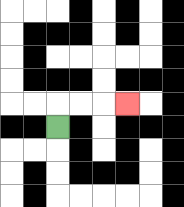{'start': '[2, 5]', 'end': '[5, 4]', 'path_directions': 'U,R,R,R', 'path_coordinates': '[[2, 5], [2, 4], [3, 4], [4, 4], [5, 4]]'}